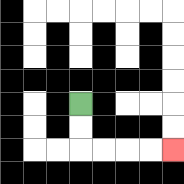{'start': '[3, 4]', 'end': '[7, 6]', 'path_directions': 'D,D,R,R,R,R', 'path_coordinates': '[[3, 4], [3, 5], [3, 6], [4, 6], [5, 6], [6, 6], [7, 6]]'}